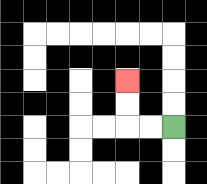{'start': '[7, 5]', 'end': '[5, 3]', 'path_directions': 'L,L,U,U', 'path_coordinates': '[[7, 5], [6, 5], [5, 5], [5, 4], [5, 3]]'}